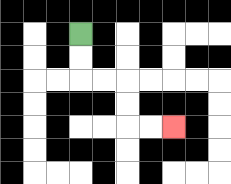{'start': '[3, 1]', 'end': '[7, 5]', 'path_directions': 'D,D,R,R,D,D,R,R', 'path_coordinates': '[[3, 1], [3, 2], [3, 3], [4, 3], [5, 3], [5, 4], [5, 5], [6, 5], [7, 5]]'}